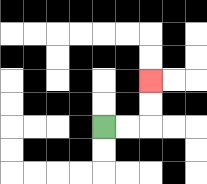{'start': '[4, 5]', 'end': '[6, 3]', 'path_directions': 'R,R,U,U', 'path_coordinates': '[[4, 5], [5, 5], [6, 5], [6, 4], [6, 3]]'}